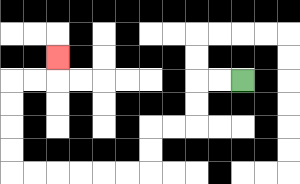{'start': '[10, 3]', 'end': '[2, 2]', 'path_directions': 'L,L,D,D,L,L,D,D,L,L,L,L,L,L,U,U,U,U,R,R,U', 'path_coordinates': '[[10, 3], [9, 3], [8, 3], [8, 4], [8, 5], [7, 5], [6, 5], [6, 6], [6, 7], [5, 7], [4, 7], [3, 7], [2, 7], [1, 7], [0, 7], [0, 6], [0, 5], [0, 4], [0, 3], [1, 3], [2, 3], [2, 2]]'}